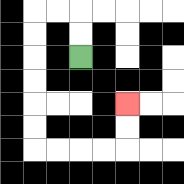{'start': '[3, 2]', 'end': '[5, 4]', 'path_directions': 'U,U,L,L,D,D,D,D,D,D,R,R,R,R,U,U', 'path_coordinates': '[[3, 2], [3, 1], [3, 0], [2, 0], [1, 0], [1, 1], [1, 2], [1, 3], [1, 4], [1, 5], [1, 6], [2, 6], [3, 6], [4, 6], [5, 6], [5, 5], [5, 4]]'}